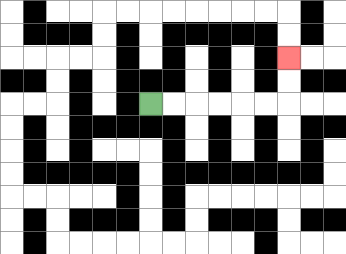{'start': '[6, 4]', 'end': '[12, 2]', 'path_directions': 'R,R,R,R,R,R,U,U', 'path_coordinates': '[[6, 4], [7, 4], [8, 4], [9, 4], [10, 4], [11, 4], [12, 4], [12, 3], [12, 2]]'}